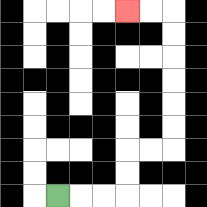{'start': '[2, 8]', 'end': '[5, 0]', 'path_directions': 'R,R,R,U,U,R,R,U,U,U,U,U,U,L,L', 'path_coordinates': '[[2, 8], [3, 8], [4, 8], [5, 8], [5, 7], [5, 6], [6, 6], [7, 6], [7, 5], [7, 4], [7, 3], [7, 2], [7, 1], [7, 0], [6, 0], [5, 0]]'}